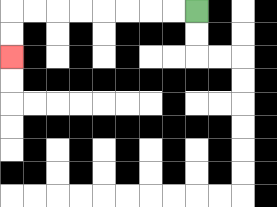{'start': '[8, 0]', 'end': '[0, 2]', 'path_directions': 'L,L,L,L,L,L,L,L,D,D', 'path_coordinates': '[[8, 0], [7, 0], [6, 0], [5, 0], [4, 0], [3, 0], [2, 0], [1, 0], [0, 0], [0, 1], [0, 2]]'}